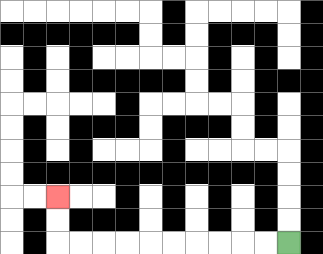{'start': '[12, 10]', 'end': '[2, 8]', 'path_directions': 'L,L,L,L,L,L,L,L,L,L,U,U', 'path_coordinates': '[[12, 10], [11, 10], [10, 10], [9, 10], [8, 10], [7, 10], [6, 10], [5, 10], [4, 10], [3, 10], [2, 10], [2, 9], [2, 8]]'}